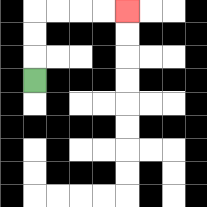{'start': '[1, 3]', 'end': '[5, 0]', 'path_directions': 'U,U,U,R,R,R,R', 'path_coordinates': '[[1, 3], [1, 2], [1, 1], [1, 0], [2, 0], [3, 0], [4, 0], [5, 0]]'}